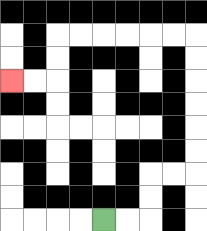{'start': '[4, 9]', 'end': '[0, 3]', 'path_directions': 'R,R,U,U,R,R,U,U,U,U,U,U,L,L,L,L,L,L,D,D,L,L', 'path_coordinates': '[[4, 9], [5, 9], [6, 9], [6, 8], [6, 7], [7, 7], [8, 7], [8, 6], [8, 5], [8, 4], [8, 3], [8, 2], [8, 1], [7, 1], [6, 1], [5, 1], [4, 1], [3, 1], [2, 1], [2, 2], [2, 3], [1, 3], [0, 3]]'}